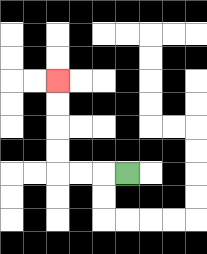{'start': '[5, 7]', 'end': '[2, 3]', 'path_directions': 'L,L,L,U,U,U,U', 'path_coordinates': '[[5, 7], [4, 7], [3, 7], [2, 7], [2, 6], [2, 5], [2, 4], [2, 3]]'}